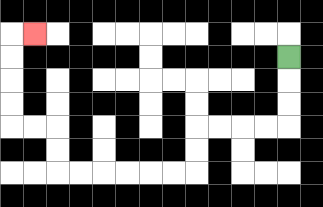{'start': '[12, 2]', 'end': '[1, 1]', 'path_directions': 'D,D,D,L,L,L,L,D,D,L,L,L,L,L,L,U,U,L,L,U,U,U,U,R', 'path_coordinates': '[[12, 2], [12, 3], [12, 4], [12, 5], [11, 5], [10, 5], [9, 5], [8, 5], [8, 6], [8, 7], [7, 7], [6, 7], [5, 7], [4, 7], [3, 7], [2, 7], [2, 6], [2, 5], [1, 5], [0, 5], [0, 4], [0, 3], [0, 2], [0, 1], [1, 1]]'}